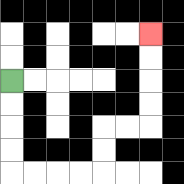{'start': '[0, 3]', 'end': '[6, 1]', 'path_directions': 'D,D,D,D,R,R,R,R,U,U,R,R,U,U,U,U', 'path_coordinates': '[[0, 3], [0, 4], [0, 5], [0, 6], [0, 7], [1, 7], [2, 7], [3, 7], [4, 7], [4, 6], [4, 5], [5, 5], [6, 5], [6, 4], [6, 3], [6, 2], [6, 1]]'}